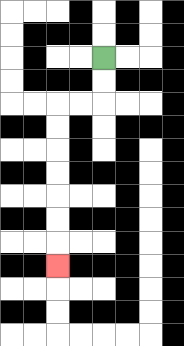{'start': '[4, 2]', 'end': '[2, 11]', 'path_directions': 'D,D,L,L,D,D,D,D,D,D,D', 'path_coordinates': '[[4, 2], [4, 3], [4, 4], [3, 4], [2, 4], [2, 5], [2, 6], [2, 7], [2, 8], [2, 9], [2, 10], [2, 11]]'}